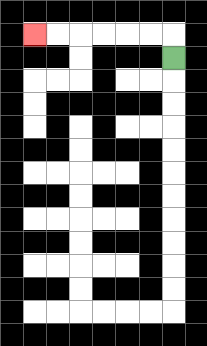{'start': '[7, 2]', 'end': '[1, 1]', 'path_directions': 'U,L,L,L,L,L,L', 'path_coordinates': '[[7, 2], [7, 1], [6, 1], [5, 1], [4, 1], [3, 1], [2, 1], [1, 1]]'}